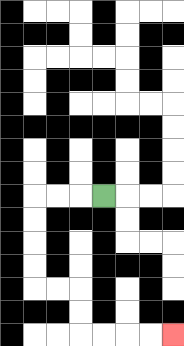{'start': '[4, 8]', 'end': '[7, 14]', 'path_directions': 'L,L,L,D,D,D,D,R,R,D,D,R,R,R,R', 'path_coordinates': '[[4, 8], [3, 8], [2, 8], [1, 8], [1, 9], [1, 10], [1, 11], [1, 12], [2, 12], [3, 12], [3, 13], [3, 14], [4, 14], [5, 14], [6, 14], [7, 14]]'}